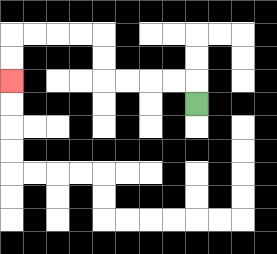{'start': '[8, 4]', 'end': '[0, 3]', 'path_directions': 'U,L,L,L,L,U,U,L,L,L,L,D,D', 'path_coordinates': '[[8, 4], [8, 3], [7, 3], [6, 3], [5, 3], [4, 3], [4, 2], [4, 1], [3, 1], [2, 1], [1, 1], [0, 1], [0, 2], [0, 3]]'}